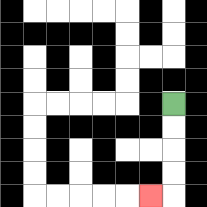{'start': '[7, 4]', 'end': '[6, 8]', 'path_directions': 'D,D,D,D,L', 'path_coordinates': '[[7, 4], [7, 5], [7, 6], [7, 7], [7, 8], [6, 8]]'}